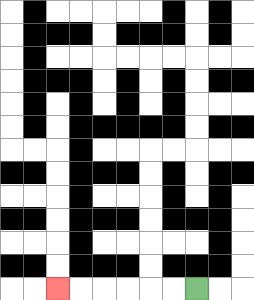{'start': '[8, 12]', 'end': '[2, 12]', 'path_directions': 'L,L,L,L,L,L', 'path_coordinates': '[[8, 12], [7, 12], [6, 12], [5, 12], [4, 12], [3, 12], [2, 12]]'}